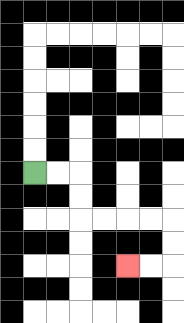{'start': '[1, 7]', 'end': '[5, 11]', 'path_directions': 'R,R,D,D,R,R,R,R,D,D,L,L', 'path_coordinates': '[[1, 7], [2, 7], [3, 7], [3, 8], [3, 9], [4, 9], [5, 9], [6, 9], [7, 9], [7, 10], [7, 11], [6, 11], [5, 11]]'}